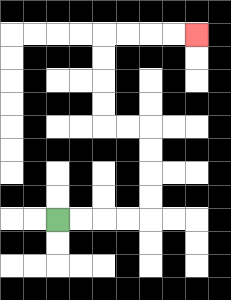{'start': '[2, 9]', 'end': '[8, 1]', 'path_directions': 'R,R,R,R,U,U,U,U,L,L,U,U,U,U,R,R,R,R', 'path_coordinates': '[[2, 9], [3, 9], [4, 9], [5, 9], [6, 9], [6, 8], [6, 7], [6, 6], [6, 5], [5, 5], [4, 5], [4, 4], [4, 3], [4, 2], [4, 1], [5, 1], [6, 1], [7, 1], [8, 1]]'}